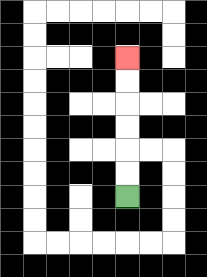{'start': '[5, 8]', 'end': '[5, 2]', 'path_directions': 'U,U,U,U,U,U', 'path_coordinates': '[[5, 8], [5, 7], [5, 6], [5, 5], [5, 4], [5, 3], [5, 2]]'}